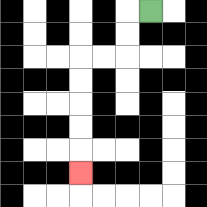{'start': '[6, 0]', 'end': '[3, 7]', 'path_directions': 'L,D,D,L,L,D,D,D,D,D', 'path_coordinates': '[[6, 0], [5, 0], [5, 1], [5, 2], [4, 2], [3, 2], [3, 3], [3, 4], [3, 5], [3, 6], [3, 7]]'}